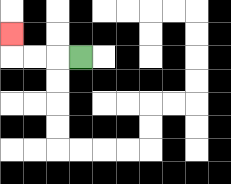{'start': '[3, 2]', 'end': '[0, 1]', 'path_directions': 'L,L,L,U', 'path_coordinates': '[[3, 2], [2, 2], [1, 2], [0, 2], [0, 1]]'}